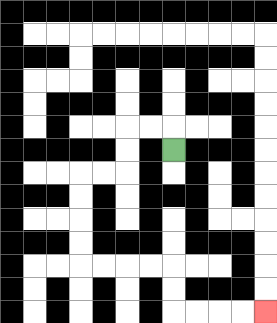{'start': '[7, 6]', 'end': '[11, 13]', 'path_directions': 'U,L,L,D,D,L,L,D,D,D,D,R,R,R,R,D,D,R,R,R,R', 'path_coordinates': '[[7, 6], [7, 5], [6, 5], [5, 5], [5, 6], [5, 7], [4, 7], [3, 7], [3, 8], [3, 9], [3, 10], [3, 11], [4, 11], [5, 11], [6, 11], [7, 11], [7, 12], [7, 13], [8, 13], [9, 13], [10, 13], [11, 13]]'}